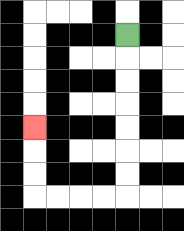{'start': '[5, 1]', 'end': '[1, 5]', 'path_directions': 'D,D,D,D,D,D,D,L,L,L,L,U,U,U', 'path_coordinates': '[[5, 1], [5, 2], [5, 3], [5, 4], [5, 5], [5, 6], [5, 7], [5, 8], [4, 8], [3, 8], [2, 8], [1, 8], [1, 7], [1, 6], [1, 5]]'}